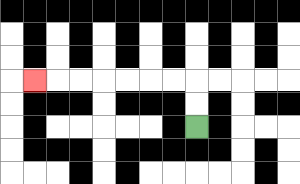{'start': '[8, 5]', 'end': '[1, 3]', 'path_directions': 'U,U,L,L,L,L,L,L,L', 'path_coordinates': '[[8, 5], [8, 4], [8, 3], [7, 3], [6, 3], [5, 3], [4, 3], [3, 3], [2, 3], [1, 3]]'}